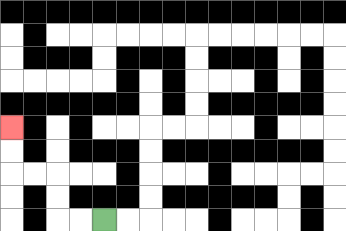{'start': '[4, 9]', 'end': '[0, 5]', 'path_directions': 'L,L,U,U,L,L,U,U', 'path_coordinates': '[[4, 9], [3, 9], [2, 9], [2, 8], [2, 7], [1, 7], [0, 7], [0, 6], [0, 5]]'}